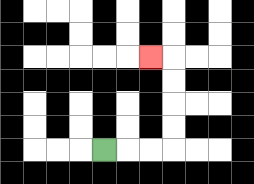{'start': '[4, 6]', 'end': '[6, 2]', 'path_directions': 'R,R,R,U,U,U,U,L', 'path_coordinates': '[[4, 6], [5, 6], [6, 6], [7, 6], [7, 5], [7, 4], [7, 3], [7, 2], [6, 2]]'}